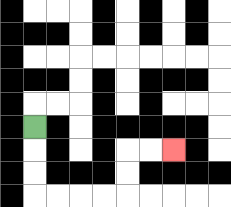{'start': '[1, 5]', 'end': '[7, 6]', 'path_directions': 'D,D,D,R,R,R,R,U,U,R,R', 'path_coordinates': '[[1, 5], [1, 6], [1, 7], [1, 8], [2, 8], [3, 8], [4, 8], [5, 8], [5, 7], [5, 6], [6, 6], [7, 6]]'}